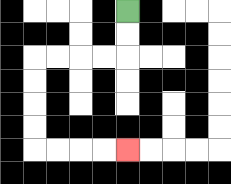{'start': '[5, 0]', 'end': '[5, 6]', 'path_directions': 'D,D,L,L,L,L,D,D,D,D,R,R,R,R', 'path_coordinates': '[[5, 0], [5, 1], [5, 2], [4, 2], [3, 2], [2, 2], [1, 2], [1, 3], [1, 4], [1, 5], [1, 6], [2, 6], [3, 6], [4, 6], [5, 6]]'}